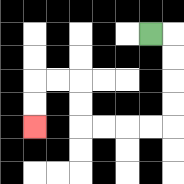{'start': '[6, 1]', 'end': '[1, 5]', 'path_directions': 'R,D,D,D,D,L,L,L,L,U,U,L,L,D,D', 'path_coordinates': '[[6, 1], [7, 1], [7, 2], [7, 3], [7, 4], [7, 5], [6, 5], [5, 5], [4, 5], [3, 5], [3, 4], [3, 3], [2, 3], [1, 3], [1, 4], [1, 5]]'}